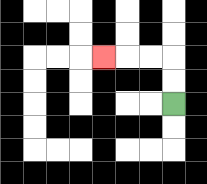{'start': '[7, 4]', 'end': '[4, 2]', 'path_directions': 'U,U,L,L,L', 'path_coordinates': '[[7, 4], [7, 3], [7, 2], [6, 2], [5, 2], [4, 2]]'}